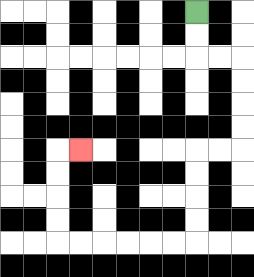{'start': '[8, 0]', 'end': '[3, 6]', 'path_directions': 'D,D,R,R,D,D,D,D,L,L,D,D,D,D,L,L,L,L,L,L,U,U,U,U,R', 'path_coordinates': '[[8, 0], [8, 1], [8, 2], [9, 2], [10, 2], [10, 3], [10, 4], [10, 5], [10, 6], [9, 6], [8, 6], [8, 7], [8, 8], [8, 9], [8, 10], [7, 10], [6, 10], [5, 10], [4, 10], [3, 10], [2, 10], [2, 9], [2, 8], [2, 7], [2, 6], [3, 6]]'}